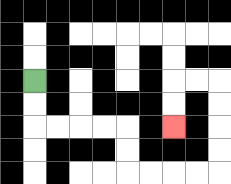{'start': '[1, 3]', 'end': '[7, 5]', 'path_directions': 'D,D,R,R,R,R,D,D,R,R,R,R,U,U,U,U,L,L,D,D', 'path_coordinates': '[[1, 3], [1, 4], [1, 5], [2, 5], [3, 5], [4, 5], [5, 5], [5, 6], [5, 7], [6, 7], [7, 7], [8, 7], [9, 7], [9, 6], [9, 5], [9, 4], [9, 3], [8, 3], [7, 3], [7, 4], [7, 5]]'}